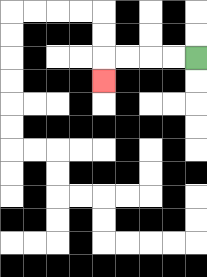{'start': '[8, 2]', 'end': '[4, 3]', 'path_directions': 'L,L,L,L,D', 'path_coordinates': '[[8, 2], [7, 2], [6, 2], [5, 2], [4, 2], [4, 3]]'}